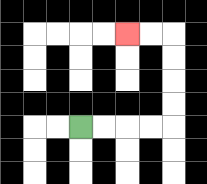{'start': '[3, 5]', 'end': '[5, 1]', 'path_directions': 'R,R,R,R,U,U,U,U,L,L', 'path_coordinates': '[[3, 5], [4, 5], [5, 5], [6, 5], [7, 5], [7, 4], [7, 3], [7, 2], [7, 1], [6, 1], [5, 1]]'}